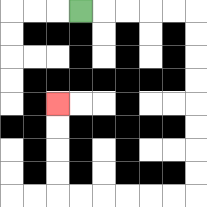{'start': '[3, 0]', 'end': '[2, 4]', 'path_directions': 'R,R,R,R,R,D,D,D,D,D,D,D,D,L,L,L,L,L,L,U,U,U,U', 'path_coordinates': '[[3, 0], [4, 0], [5, 0], [6, 0], [7, 0], [8, 0], [8, 1], [8, 2], [8, 3], [8, 4], [8, 5], [8, 6], [8, 7], [8, 8], [7, 8], [6, 8], [5, 8], [4, 8], [3, 8], [2, 8], [2, 7], [2, 6], [2, 5], [2, 4]]'}